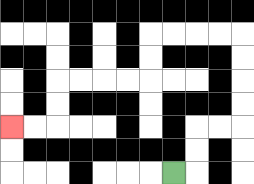{'start': '[7, 7]', 'end': '[0, 5]', 'path_directions': 'R,U,U,R,R,U,U,U,U,L,L,L,L,D,D,L,L,L,L,D,D,L,L', 'path_coordinates': '[[7, 7], [8, 7], [8, 6], [8, 5], [9, 5], [10, 5], [10, 4], [10, 3], [10, 2], [10, 1], [9, 1], [8, 1], [7, 1], [6, 1], [6, 2], [6, 3], [5, 3], [4, 3], [3, 3], [2, 3], [2, 4], [2, 5], [1, 5], [0, 5]]'}